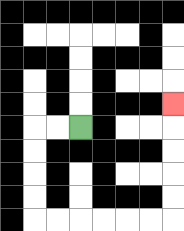{'start': '[3, 5]', 'end': '[7, 4]', 'path_directions': 'L,L,D,D,D,D,R,R,R,R,R,R,U,U,U,U,U', 'path_coordinates': '[[3, 5], [2, 5], [1, 5], [1, 6], [1, 7], [1, 8], [1, 9], [2, 9], [3, 9], [4, 9], [5, 9], [6, 9], [7, 9], [7, 8], [7, 7], [7, 6], [7, 5], [7, 4]]'}